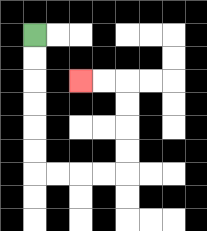{'start': '[1, 1]', 'end': '[3, 3]', 'path_directions': 'D,D,D,D,D,D,R,R,R,R,U,U,U,U,L,L', 'path_coordinates': '[[1, 1], [1, 2], [1, 3], [1, 4], [1, 5], [1, 6], [1, 7], [2, 7], [3, 7], [4, 7], [5, 7], [5, 6], [5, 5], [5, 4], [5, 3], [4, 3], [3, 3]]'}